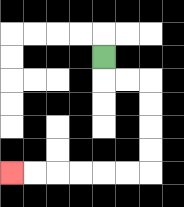{'start': '[4, 2]', 'end': '[0, 7]', 'path_directions': 'D,R,R,D,D,D,D,L,L,L,L,L,L', 'path_coordinates': '[[4, 2], [4, 3], [5, 3], [6, 3], [6, 4], [6, 5], [6, 6], [6, 7], [5, 7], [4, 7], [3, 7], [2, 7], [1, 7], [0, 7]]'}